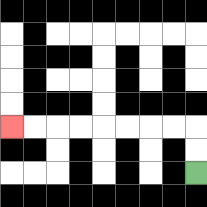{'start': '[8, 7]', 'end': '[0, 5]', 'path_directions': 'U,U,L,L,L,L,L,L,L,L', 'path_coordinates': '[[8, 7], [8, 6], [8, 5], [7, 5], [6, 5], [5, 5], [4, 5], [3, 5], [2, 5], [1, 5], [0, 5]]'}